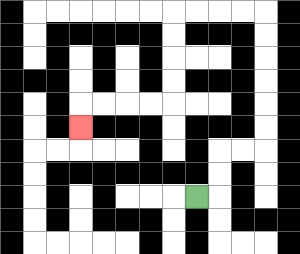{'start': '[8, 8]', 'end': '[3, 5]', 'path_directions': 'R,U,U,R,R,U,U,U,U,U,U,L,L,L,L,D,D,D,D,L,L,L,L,D', 'path_coordinates': '[[8, 8], [9, 8], [9, 7], [9, 6], [10, 6], [11, 6], [11, 5], [11, 4], [11, 3], [11, 2], [11, 1], [11, 0], [10, 0], [9, 0], [8, 0], [7, 0], [7, 1], [7, 2], [7, 3], [7, 4], [6, 4], [5, 4], [4, 4], [3, 4], [3, 5]]'}